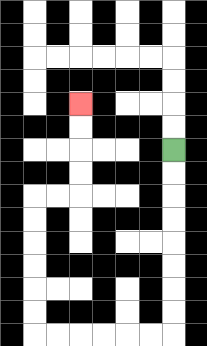{'start': '[7, 6]', 'end': '[3, 4]', 'path_directions': 'D,D,D,D,D,D,D,D,L,L,L,L,L,L,U,U,U,U,U,U,R,R,U,U,U,U', 'path_coordinates': '[[7, 6], [7, 7], [7, 8], [7, 9], [7, 10], [7, 11], [7, 12], [7, 13], [7, 14], [6, 14], [5, 14], [4, 14], [3, 14], [2, 14], [1, 14], [1, 13], [1, 12], [1, 11], [1, 10], [1, 9], [1, 8], [2, 8], [3, 8], [3, 7], [3, 6], [3, 5], [3, 4]]'}